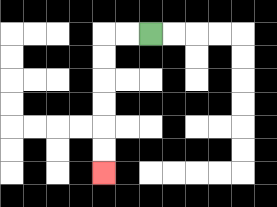{'start': '[6, 1]', 'end': '[4, 7]', 'path_directions': 'L,L,D,D,D,D,D,D', 'path_coordinates': '[[6, 1], [5, 1], [4, 1], [4, 2], [4, 3], [4, 4], [4, 5], [4, 6], [4, 7]]'}